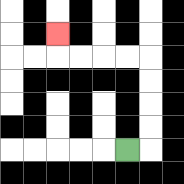{'start': '[5, 6]', 'end': '[2, 1]', 'path_directions': 'R,U,U,U,U,L,L,L,L,U', 'path_coordinates': '[[5, 6], [6, 6], [6, 5], [6, 4], [6, 3], [6, 2], [5, 2], [4, 2], [3, 2], [2, 2], [2, 1]]'}